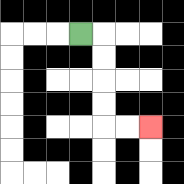{'start': '[3, 1]', 'end': '[6, 5]', 'path_directions': 'R,D,D,D,D,R,R', 'path_coordinates': '[[3, 1], [4, 1], [4, 2], [4, 3], [4, 4], [4, 5], [5, 5], [6, 5]]'}